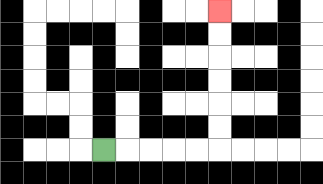{'start': '[4, 6]', 'end': '[9, 0]', 'path_directions': 'R,R,R,R,R,U,U,U,U,U,U', 'path_coordinates': '[[4, 6], [5, 6], [6, 6], [7, 6], [8, 6], [9, 6], [9, 5], [9, 4], [9, 3], [9, 2], [9, 1], [9, 0]]'}